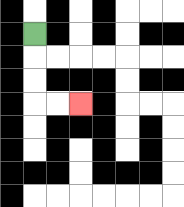{'start': '[1, 1]', 'end': '[3, 4]', 'path_directions': 'D,D,D,R,R', 'path_coordinates': '[[1, 1], [1, 2], [1, 3], [1, 4], [2, 4], [3, 4]]'}